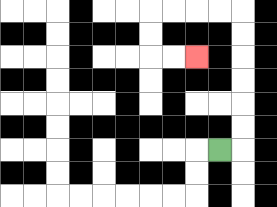{'start': '[9, 6]', 'end': '[8, 2]', 'path_directions': 'R,U,U,U,U,U,U,L,L,L,L,D,D,R,R', 'path_coordinates': '[[9, 6], [10, 6], [10, 5], [10, 4], [10, 3], [10, 2], [10, 1], [10, 0], [9, 0], [8, 0], [7, 0], [6, 0], [6, 1], [6, 2], [7, 2], [8, 2]]'}